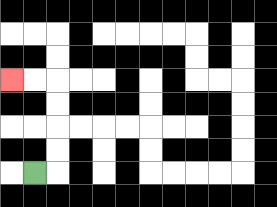{'start': '[1, 7]', 'end': '[0, 3]', 'path_directions': 'R,U,U,U,U,L,L', 'path_coordinates': '[[1, 7], [2, 7], [2, 6], [2, 5], [2, 4], [2, 3], [1, 3], [0, 3]]'}